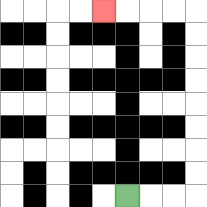{'start': '[5, 8]', 'end': '[4, 0]', 'path_directions': 'R,R,R,U,U,U,U,U,U,U,U,L,L,L,L', 'path_coordinates': '[[5, 8], [6, 8], [7, 8], [8, 8], [8, 7], [8, 6], [8, 5], [8, 4], [8, 3], [8, 2], [8, 1], [8, 0], [7, 0], [6, 0], [5, 0], [4, 0]]'}